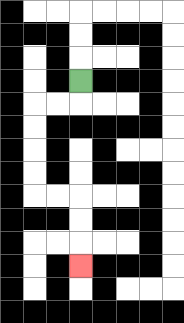{'start': '[3, 3]', 'end': '[3, 11]', 'path_directions': 'D,L,L,D,D,D,D,R,R,D,D,D', 'path_coordinates': '[[3, 3], [3, 4], [2, 4], [1, 4], [1, 5], [1, 6], [1, 7], [1, 8], [2, 8], [3, 8], [3, 9], [3, 10], [3, 11]]'}